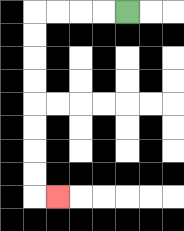{'start': '[5, 0]', 'end': '[2, 8]', 'path_directions': 'L,L,L,L,D,D,D,D,D,D,D,D,R', 'path_coordinates': '[[5, 0], [4, 0], [3, 0], [2, 0], [1, 0], [1, 1], [1, 2], [1, 3], [1, 4], [1, 5], [1, 6], [1, 7], [1, 8], [2, 8]]'}